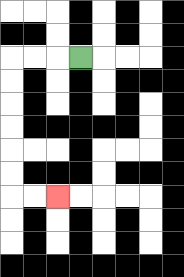{'start': '[3, 2]', 'end': '[2, 8]', 'path_directions': 'L,L,L,D,D,D,D,D,D,R,R', 'path_coordinates': '[[3, 2], [2, 2], [1, 2], [0, 2], [0, 3], [0, 4], [0, 5], [0, 6], [0, 7], [0, 8], [1, 8], [2, 8]]'}